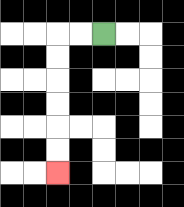{'start': '[4, 1]', 'end': '[2, 7]', 'path_directions': 'L,L,D,D,D,D,D,D', 'path_coordinates': '[[4, 1], [3, 1], [2, 1], [2, 2], [2, 3], [2, 4], [2, 5], [2, 6], [2, 7]]'}